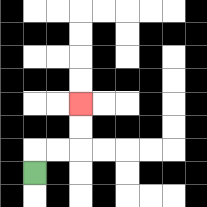{'start': '[1, 7]', 'end': '[3, 4]', 'path_directions': 'U,R,R,U,U', 'path_coordinates': '[[1, 7], [1, 6], [2, 6], [3, 6], [3, 5], [3, 4]]'}